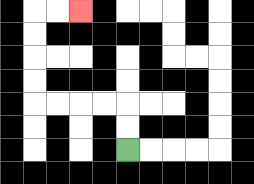{'start': '[5, 6]', 'end': '[3, 0]', 'path_directions': 'U,U,L,L,L,L,U,U,U,U,R,R', 'path_coordinates': '[[5, 6], [5, 5], [5, 4], [4, 4], [3, 4], [2, 4], [1, 4], [1, 3], [1, 2], [1, 1], [1, 0], [2, 0], [3, 0]]'}